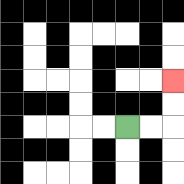{'start': '[5, 5]', 'end': '[7, 3]', 'path_directions': 'R,R,U,U', 'path_coordinates': '[[5, 5], [6, 5], [7, 5], [7, 4], [7, 3]]'}